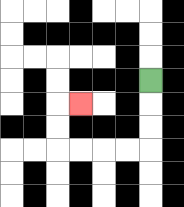{'start': '[6, 3]', 'end': '[3, 4]', 'path_directions': 'D,D,D,L,L,L,L,U,U,R', 'path_coordinates': '[[6, 3], [6, 4], [6, 5], [6, 6], [5, 6], [4, 6], [3, 6], [2, 6], [2, 5], [2, 4], [3, 4]]'}